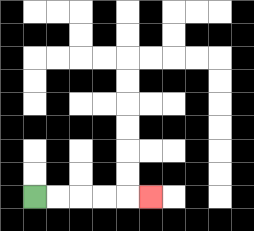{'start': '[1, 8]', 'end': '[6, 8]', 'path_directions': 'R,R,R,R,R', 'path_coordinates': '[[1, 8], [2, 8], [3, 8], [4, 8], [5, 8], [6, 8]]'}